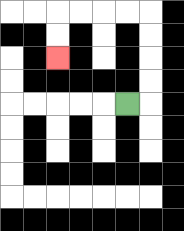{'start': '[5, 4]', 'end': '[2, 2]', 'path_directions': 'R,U,U,U,U,L,L,L,L,D,D', 'path_coordinates': '[[5, 4], [6, 4], [6, 3], [6, 2], [6, 1], [6, 0], [5, 0], [4, 0], [3, 0], [2, 0], [2, 1], [2, 2]]'}